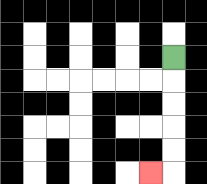{'start': '[7, 2]', 'end': '[6, 7]', 'path_directions': 'D,D,D,D,D,L', 'path_coordinates': '[[7, 2], [7, 3], [7, 4], [7, 5], [7, 6], [7, 7], [6, 7]]'}